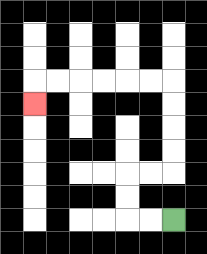{'start': '[7, 9]', 'end': '[1, 4]', 'path_directions': 'L,L,U,U,R,R,U,U,U,U,L,L,L,L,L,L,D', 'path_coordinates': '[[7, 9], [6, 9], [5, 9], [5, 8], [5, 7], [6, 7], [7, 7], [7, 6], [7, 5], [7, 4], [7, 3], [6, 3], [5, 3], [4, 3], [3, 3], [2, 3], [1, 3], [1, 4]]'}